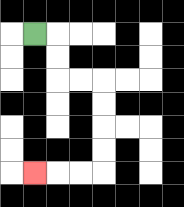{'start': '[1, 1]', 'end': '[1, 7]', 'path_directions': 'R,D,D,R,R,D,D,D,D,L,L,L', 'path_coordinates': '[[1, 1], [2, 1], [2, 2], [2, 3], [3, 3], [4, 3], [4, 4], [4, 5], [4, 6], [4, 7], [3, 7], [2, 7], [1, 7]]'}